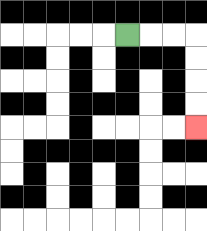{'start': '[5, 1]', 'end': '[8, 5]', 'path_directions': 'R,R,R,D,D,D,D', 'path_coordinates': '[[5, 1], [6, 1], [7, 1], [8, 1], [8, 2], [8, 3], [8, 4], [8, 5]]'}